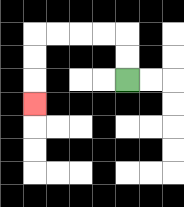{'start': '[5, 3]', 'end': '[1, 4]', 'path_directions': 'U,U,L,L,L,L,D,D,D', 'path_coordinates': '[[5, 3], [5, 2], [5, 1], [4, 1], [3, 1], [2, 1], [1, 1], [1, 2], [1, 3], [1, 4]]'}